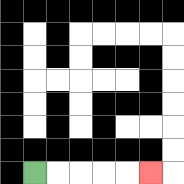{'start': '[1, 7]', 'end': '[6, 7]', 'path_directions': 'R,R,R,R,R', 'path_coordinates': '[[1, 7], [2, 7], [3, 7], [4, 7], [5, 7], [6, 7]]'}